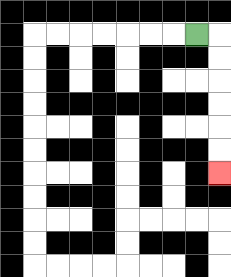{'start': '[8, 1]', 'end': '[9, 7]', 'path_directions': 'R,D,D,D,D,D,D', 'path_coordinates': '[[8, 1], [9, 1], [9, 2], [9, 3], [9, 4], [9, 5], [9, 6], [9, 7]]'}